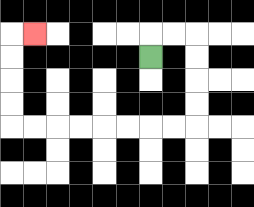{'start': '[6, 2]', 'end': '[1, 1]', 'path_directions': 'U,R,R,D,D,D,D,L,L,L,L,L,L,L,L,U,U,U,U,R', 'path_coordinates': '[[6, 2], [6, 1], [7, 1], [8, 1], [8, 2], [8, 3], [8, 4], [8, 5], [7, 5], [6, 5], [5, 5], [4, 5], [3, 5], [2, 5], [1, 5], [0, 5], [0, 4], [0, 3], [0, 2], [0, 1], [1, 1]]'}